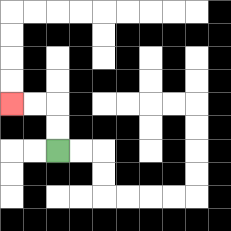{'start': '[2, 6]', 'end': '[0, 4]', 'path_directions': 'U,U,L,L', 'path_coordinates': '[[2, 6], [2, 5], [2, 4], [1, 4], [0, 4]]'}